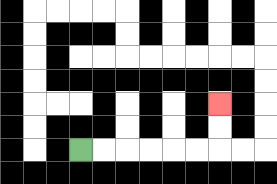{'start': '[3, 6]', 'end': '[9, 4]', 'path_directions': 'R,R,R,R,R,R,U,U', 'path_coordinates': '[[3, 6], [4, 6], [5, 6], [6, 6], [7, 6], [8, 6], [9, 6], [9, 5], [9, 4]]'}